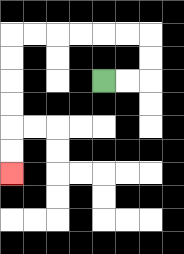{'start': '[4, 3]', 'end': '[0, 7]', 'path_directions': 'R,R,U,U,L,L,L,L,L,L,D,D,D,D,D,D', 'path_coordinates': '[[4, 3], [5, 3], [6, 3], [6, 2], [6, 1], [5, 1], [4, 1], [3, 1], [2, 1], [1, 1], [0, 1], [0, 2], [0, 3], [0, 4], [0, 5], [0, 6], [0, 7]]'}